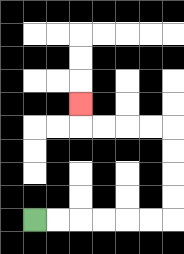{'start': '[1, 9]', 'end': '[3, 4]', 'path_directions': 'R,R,R,R,R,R,U,U,U,U,L,L,L,L,U', 'path_coordinates': '[[1, 9], [2, 9], [3, 9], [4, 9], [5, 9], [6, 9], [7, 9], [7, 8], [7, 7], [7, 6], [7, 5], [6, 5], [5, 5], [4, 5], [3, 5], [3, 4]]'}